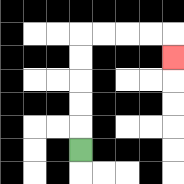{'start': '[3, 6]', 'end': '[7, 2]', 'path_directions': 'U,U,U,U,U,R,R,R,R,D', 'path_coordinates': '[[3, 6], [3, 5], [3, 4], [3, 3], [3, 2], [3, 1], [4, 1], [5, 1], [6, 1], [7, 1], [7, 2]]'}